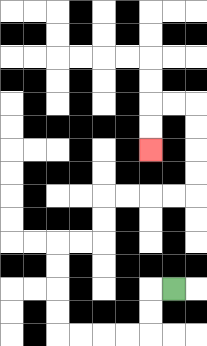{'start': '[7, 12]', 'end': '[6, 6]', 'path_directions': 'L,D,D,L,L,L,L,U,U,U,U,R,R,U,U,R,R,R,R,U,U,U,U,L,L,D,D', 'path_coordinates': '[[7, 12], [6, 12], [6, 13], [6, 14], [5, 14], [4, 14], [3, 14], [2, 14], [2, 13], [2, 12], [2, 11], [2, 10], [3, 10], [4, 10], [4, 9], [4, 8], [5, 8], [6, 8], [7, 8], [8, 8], [8, 7], [8, 6], [8, 5], [8, 4], [7, 4], [6, 4], [6, 5], [6, 6]]'}